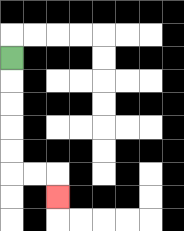{'start': '[0, 2]', 'end': '[2, 8]', 'path_directions': 'D,D,D,D,D,R,R,D', 'path_coordinates': '[[0, 2], [0, 3], [0, 4], [0, 5], [0, 6], [0, 7], [1, 7], [2, 7], [2, 8]]'}